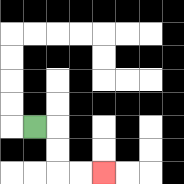{'start': '[1, 5]', 'end': '[4, 7]', 'path_directions': 'R,D,D,R,R', 'path_coordinates': '[[1, 5], [2, 5], [2, 6], [2, 7], [3, 7], [4, 7]]'}